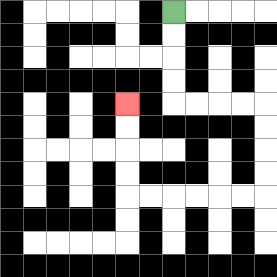{'start': '[7, 0]', 'end': '[5, 4]', 'path_directions': 'D,D,D,D,R,R,R,R,D,D,D,D,L,L,L,L,L,L,U,U,U,U', 'path_coordinates': '[[7, 0], [7, 1], [7, 2], [7, 3], [7, 4], [8, 4], [9, 4], [10, 4], [11, 4], [11, 5], [11, 6], [11, 7], [11, 8], [10, 8], [9, 8], [8, 8], [7, 8], [6, 8], [5, 8], [5, 7], [5, 6], [5, 5], [5, 4]]'}